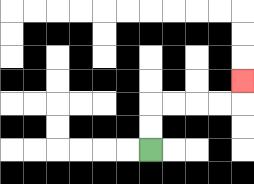{'start': '[6, 6]', 'end': '[10, 3]', 'path_directions': 'U,U,R,R,R,R,U', 'path_coordinates': '[[6, 6], [6, 5], [6, 4], [7, 4], [8, 4], [9, 4], [10, 4], [10, 3]]'}